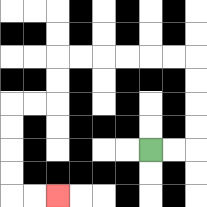{'start': '[6, 6]', 'end': '[2, 8]', 'path_directions': 'R,R,U,U,U,U,L,L,L,L,L,L,D,D,L,L,D,D,D,D,R,R', 'path_coordinates': '[[6, 6], [7, 6], [8, 6], [8, 5], [8, 4], [8, 3], [8, 2], [7, 2], [6, 2], [5, 2], [4, 2], [3, 2], [2, 2], [2, 3], [2, 4], [1, 4], [0, 4], [0, 5], [0, 6], [0, 7], [0, 8], [1, 8], [2, 8]]'}